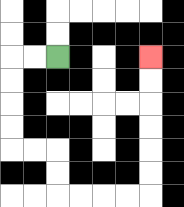{'start': '[2, 2]', 'end': '[6, 2]', 'path_directions': 'L,L,D,D,D,D,R,R,D,D,R,R,R,R,U,U,U,U,U,U', 'path_coordinates': '[[2, 2], [1, 2], [0, 2], [0, 3], [0, 4], [0, 5], [0, 6], [1, 6], [2, 6], [2, 7], [2, 8], [3, 8], [4, 8], [5, 8], [6, 8], [6, 7], [6, 6], [6, 5], [6, 4], [6, 3], [6, 2]]'}